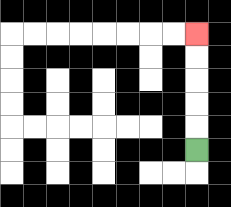{'start': '[8, 6]', 'end': '[8, 1]', 'path_directions': 'U,U,U,U,U', 'path_coordinates': '[[8, 6], [8, 5], [8, 4], [8, 3], [8, 2], [8, 1]]'}